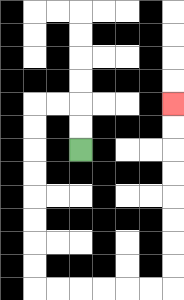{'start': '[3, 6]', 'end': '[7, 4]', 'path_directions': 'U,U,L,L,D,D,D,D,D,D,D,D,R,R,R,R,R,R,U,U,U,U,U,U,U,U', 'path_coordinates': '[[3, 6], [3, 5], [3, 4], [2, 4], [1, 4], [1, 5], [1, 6], [1, 7], [1, 8], [1, 9], [1, 10], [1, 11], [1, 12], [2, 12], [3, 12], [4, 12], [5, 12], [6, 12], [7, 12], [7, 11], [7, 10], [7, 9], [7, 8], [7, 7], [7, 6], [7, 5], [7, 4]]'}